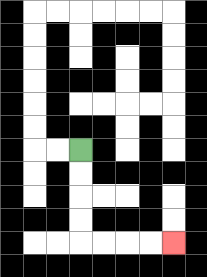{'start': '[3, 6]', 'end': '[7, 10]', 'path_directions': 'D,D,D,D,R,R,R,R', 'path_coordinates': '[[3, 6], [3, 7], [3, 8], [3, 9], [3, 10], [4, 10], [5, 10], [6, 10], [7, 10]]'}